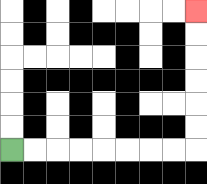{'start': '[0, 6]', 'end': '[8, 0]', 'path_directions': 'R,R,R,R,R,R,R,R,U,U,U,U,U,U', 'path_coordinates': '[[0, 6], [1, 6], [2, 6], [3, 6], [4, 6], [5, 6], [6, 6], [7, 6], [8, 6], [8, 5], [8, 4], [8, 3], [8, 2], [8, 1], [8, 0]]'}